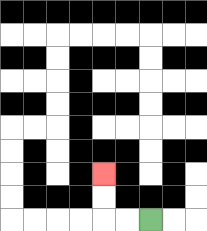{'start': '[6, 9]', 'end': '[4, 7]', 'path_directions': 'L,L,U,U', 'path_coordinates': '[[6, 9], [5, 9], [4, 9], [4, 8], [4, 7]]'}